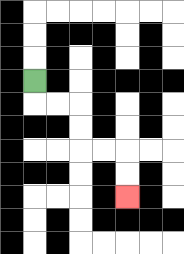{'start': '[1, 3]', 'end': '[5, 8]', 'path_directions': 'D,R,R,D,D,R,R,D,D', 'path_coordinates': '[[1, 3], [1, 4], [2, 4], [3, 4], [3, 5], [3, 6], [4, 6], [5, 6], [5, 7], [5, 8]]'}